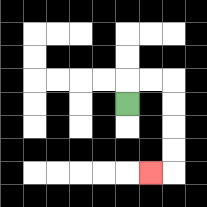{'start': '[5, 4]', 'end': '[6, 7]', 'path_directions': 'U,R,R,D,D,D,D,L', 'path_coordinates': '[[5, 4], [5, 3], [6, 3], [7, 3], [7, 4], [7, 5], [7, 6], [7, 7], [6, 7]]'}